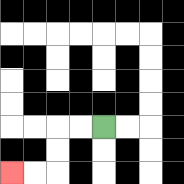{'start': '[4, 5]', 'end': '[0, 7]', 'path_directions': 'L,L,D,D,L,L', 'path_coordinates': '[[4, 5], [3, 5], [2, 5], [2, 6], [2, 7], [1, 7], [0, 7]]'}